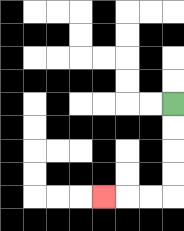{'start': '[7, 4]', 'end': '[4, 8]', 'path_directions': 'D,D,D,D,L,L,L', 'path_coordinates': '[[7, 4], [7, 5], [7, 6], [7, 7], [7, 8], [6, 8], [5, 8], [4, 8]]'}